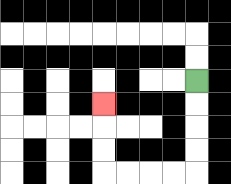{'start': '[8, 3]', 'end': '[4, 4]', 'path_directions': 'D,D,D,D,L,L,L,L,U,U,U', 'path_coordinates': '[[8, 3], [8, 4], [8, 5], [8, 6], [8, 7], [7, 7], [6, 7], [5, 7], [4, 7], [4, 6], [4, 5], [4, 4]]'}